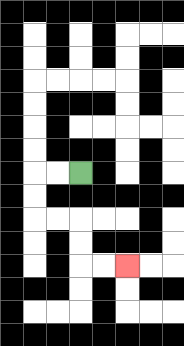{'start': '[3, 7]', 'end': '[5, 11]', 'path_directions': 'L,L,D,D,R,R,D,D,R,R', 'path_coordinates': '[[3, 7], [2, 7], [1, 7], [1, 8], [1, 9], [2, 9], [3, 9], [3, 10], [3, 11], [4, 11], [5, 11]]'}